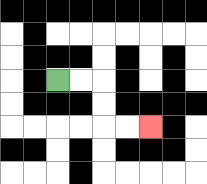{'start': '[2, 3]', 'end': '[6, 5]', 'path_directions': 'R,R,D,D,R,R', 'path_coordinates': '[[2, 3], [3, 3], [4, 3], [4, 4], [4, 5], [5, 5], [6, 5]]'}